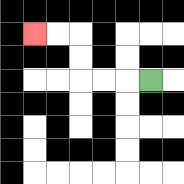{'start': '[6, 3]', 'end': '[1, 1]', 'path_directions': 'L,L,L,U,U,L,L', 'path_coordinates': '[[6, 3], [5, 3], [4, 3], [3, 3], [3, 2], [3, 1], [2, 1], [1, 1]]'}